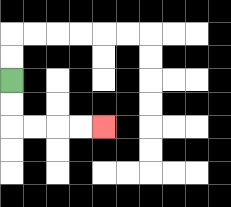{'start': '[0, 3]', 'end': '[4, 5]', 'path_directions': 'D,D,R,R,R,R', 'path_coordinates': '[[0, 3], [0, 4], [0, 5], [1, 5], [2, 5], [3, 5], [4, 5]]'}